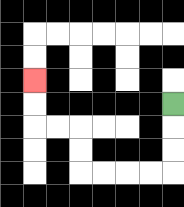{'start': '[7, 4]', 'end': '[1, 3]', 'path_directions': 'D,D,D,L,L,L,L,U,U,L,L,U,U', 'path_coordinates': '[[7, 4], [7, 5], [7, 6], [7, 7], [6, 7], [5, 7], [4, 7], [3, 7], [3, 6], [3, 5], [2, 5], [1, 5], [1, 4], [1, 3]]'}